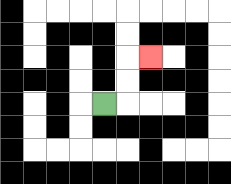{'start': '[4, 4]', 'end': '[6, 2]', 'path_directions': 'R,U,U,R', 'path_coordinates': '[[4, 4], [5, 4], [5, 3], [5, 2], [6, 2]]'}